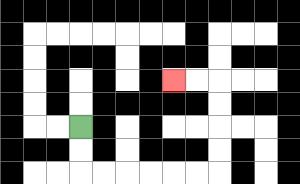{'start': '[3, 5]', 'end': '[7, 3]', 'path_directions': 'D,D,R,R,R,R,R,R,U,U,U,U,L,L', 'path_coordinates': '[[3, 5], [3, 6], [3, 7], [4, 7], [5, 7], [6, 7], [7, 7], [8, 7], [9, 7], [9, 6], [9, 5], [9, 4], [9, 3], [8, 3], [7, 3]]'}